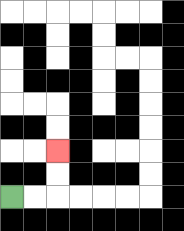{'start': '[0, 8]', 'end': '[2, 6]', 'path_directions': 'R,R,U,U', 'path_coordinates': '[[0, 8], [1, 8], [2, 8], [2, 7], [2, 6]]'}